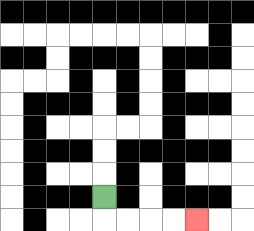{'start': '[4, 8]', 'end': '[8, 9]', 'path_directions': 'D,R,R,R,R', 'path_coordinates': '[[4, 8], [4, 9], [5, 9], [6, 9], [7, 9], [8, 9]]'}